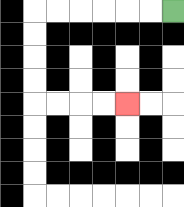{'start': '[7, 0]', 'end': '[5, 4]', 'path_directions': 'L,L,L,L,L,L,D,D,D,D,R,R,R,R', 'path_coordinates': '[[7, 0], [6, 0], [5, 0], [4, 0], [3, 0], [2, 0], [1, 0], [1, 1], [1, 2], [1, 3], [1, 4], [2, 4], [3, 4], [4, 4], [5, 4]]'}